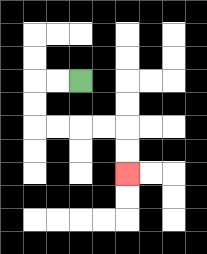{'start': '[3, 3]', 'end': '[5, 7]', 'path_directions': 'L,L,D,D,R,R,R,R,D,D', 'path_coordinates': '[[3, 3], [2, 3], [1, 3], [1, 4], [1, 5], [2, 5], [3, 5], [4, 5], [5, 5], [5, 6], [5, 7]]'}